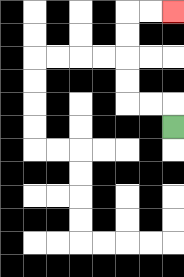{'start': '[7, 5]', 'end': '[7, 0]', 'path_directions': 'U,L,L,U,U,U,U,R,R', 'path_coordinates': '[[7, 5], [7, 4], [6, 4], [5, 4], [5, 3], [5, 2], [5, 1], [5, 0], [6, 0], [7, 0]]'}